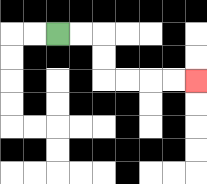{'start': '[2, 1]', 'end': '[8, 3]', 'path_directions': 'R,R,D,D,R,R,R,R', 'path_coordinates': '[[2, 1], [3, 1], [4, 1], [4, 2], [4, 3], [5, 3], [6, 3], [7, 3], [8, 3]]'}